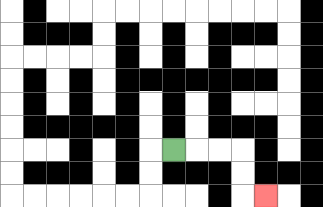{'start': '[7, 6]', 'end': '[11, 8]', 'path_directions': 'R,R,R,D,D,R', 'path_coordinates': '[[7, 6], [8, 6], [9, 6], [10, 6], [10, 7], [10, 8], [11, 8]]'}